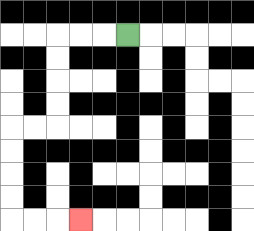{'start': '[5, 1]', 'end': '[3, 9]', 'path_directions': 'L,L,L,D,D,D,D,L,L,D,D,D,D,R,R,R', 'path_coordinates': '[[5, 1], [4, 1], [3, 1], [2, 1], [2, 2], [2, 3], [2, 4], [2, 5], [1, 5], [0, 5], [0, 6], [0, 7], [0, 8], [0, 9], [1, 9], [2, 9], [3, 9]]'}